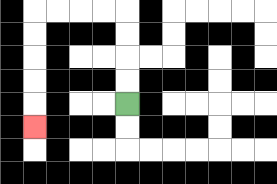{'start': '[5, 4]', 'end': '[1, 5]', 'path_directions': 'U,U,U,U,L,L,L,L,D,D,D,D,D', 'path_coordinates': '[[5, 4], [5, 3], [5, 2], [5, 1], [5, 0], [4, 0], [3, 0], [2, 0], [1, 0], [1, 1], [1, 2], [1, 3], [1, 4], [1, 5]]'}